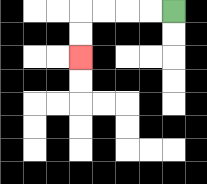{'start': '[7, 0]', 'end': '[3, 2]', 'path_directions': 'L,L,L,L,D,D', 'path_coordinates': '[[7, 0], [6, 0], [5, 0], [4, 0], [3, 0], [3, 1], [3, 2]]'}